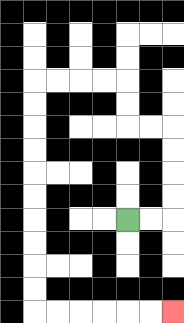{'start': '[5, 9]', 'end': '[7, 13]', 'path_directions': 'R,R,U,U,U,U,L,L,U,U,L,L,L,L,D,D,D,D,D,D,D,D,D,D,R,R,R,R,R,R', 'path_coordinates': '[[5, 9], [6, 9], [7, 9], [7, 8], [7, 7], [7, 6], [7, 5], [6, 5], [5, 5], [5, 4], [5, 3], [4, 3], [3, 3], [2, 3], [1, 3], [1, 4], [1, 5], [1, 6], [1, 7], [1, 8], [1, 9], [1, 10], [1, 11], [1, 12], [1, 13], [2, 13], [3, 13], [4, 13], [5, 13], [6, 13], [7, 13]]'}